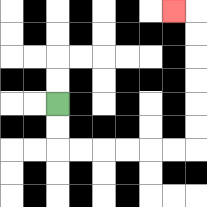{'start': '[2, 4]', 'end': '[7, 0]', 'path_directions': 'D,D,R,R,R,R,R,R,U,U,U,U,U,U,L', 'path_coordinates': '[[2, 4], [2, 5], [2, 6], [3, 6], [4, 6], [5, 6], [6, 6], [7, 6], [8, 6], [8, 5], [8, 4], [8, 3], [8, 2], [8, 1], [8, 0], [7, 0]]'}